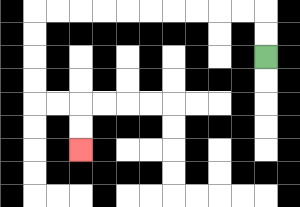{'start': '[11, 2]', 'end': '[3, 6]', 'path_directions': 'U,U,L,L,L,L,L,L,L,L,L,L,D,D,D,D,R,R,D,D', 'path_coordinates': '[[11, 2], [11, 1], [11, 0], [10, 0], [9, 0], [8, 0], [7, 0], [6, 0], [5, 0], [4, 0], [3, 0], [2, 0], [1, 0], [1, 1], [1, 2], [1, 3], [1, 4], [2, 4], [3, 4], [3, 5], [3, 6]]'}